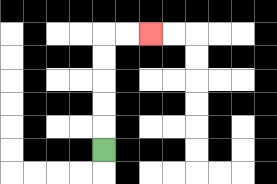{'start': '[4, 6]', 'end': '[6, 1]', 'path_directions': 'U,U,U,U,U,R,R', 'path_coordinates': '[[4, 6], [4, 5], [4, 4], [4, 3], [4, 2], [4, 1], [5, 1], [6, 1]]'}